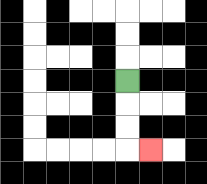{'start': '[5, 3]', 'end': '[6, 6]', 'path_directions': 'D,D,D,R', 'path_coordinates': '[[5, 3], [5, 4], [5, 5], [5, 6], [6, 6]]'}